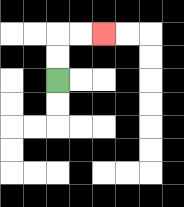{'start': '[2, 3]', 'end': '[4, 1]', 'path_directions': 'U,U,R,R', 'path_coordinates': '[[2, 3], [2, 2], [2, 1], [3, 1], [4, 1]]'}